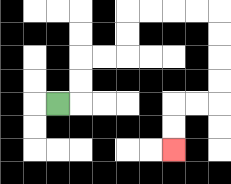{'start': '[2, 4]', 'end': '[7, 6]', 'path_directions': 'R,U,U,R,R,U,U,R,R,R,R,D,D,D,D,L,L,D,D', 'path_coordinates': '[[2, 4], [3, 4], [3, 3], [3, 2], [4, 2], [5, 2], [5, 1], [5, 0], [6, 0], [7, 0], [8, 0], [9, 0], [9, 1], [9, 2], [9, 3], [9, 4], [8, 4], [7, 4], [7, 5], [7, 6]]'}